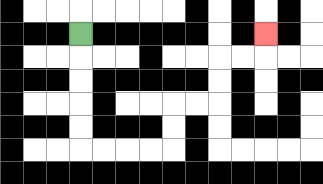{'start': '[3, 1]', 'end': '[11, 1]', 'path_directions': 'D,D,D,D,D,R,R,R,R,U,U,R,R,U,U,R,R,U', 'path_coordinates': '[[3, 1], [3, 2], [3, 3], [3, 4], [3, 5], [3, 6], [4, 6], [5, 6], [6, 6], [7, 6], [7, 5], [7, 4], [8, 4], [9, 4], [9, 3], [9, 2], [10, 2], [11, 2], [11, 1]]'}